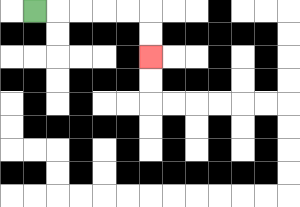{'start': '[1, 0]', 'end': '[6, 2]', 'path_directions': 'R,R,R,R,R,D,D', 'path_coordinates': '[[1, 0], [2, 0], [3, 0], [4, 0], [5, 0], [6, 0], [6, 1], [6, 2]]'}